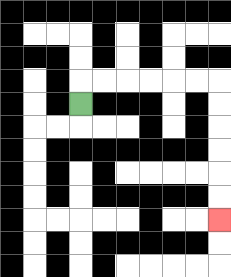{'start': '[3, 4]', 'end': '[9, 9]', 'path_directions': 'U,R,R,R,R,R,R,D,D,D,D,D,D', 'path_coordinates': '[[3, 4], [3, 3], [4, 3], [5, 3], [6, 3], [7, 3], [8, 3], [9, 3], [9, 4], [9, 5], [9, 6], [9, 7], [9, 8], [9, 9]]'}